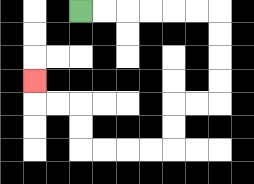{'start': '[3, 0]', 'end': '[1, 3]', 'path_directions': 'R,R,R,R,R,R,D,D,D,D,L,L,D,D,L,L,L,L,U,U,L,L,U', 'path_coordinates': '[[3, 0], [4, 0], [5, 0], [6, 0], [7, 0], [8, 0], [9, 0], [9, 1], [9, 2], [9, 3], [9, 4], [8, 4], [7, 4], [7, 5], [7, 6], [6, 6], [5, 6], [4, 6], [3, 6], [3, 5], [3, 4], [2, 4], [1, 4], [1, 3]]'}